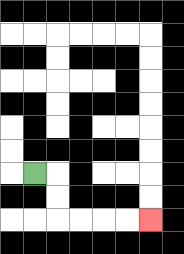{'start': '[1, 7]', 'end': '[6, 9]', 'path_directions': 'R,D,D,R,R,R,R', 'path_coordinates': '[[1, 7], [2, 7], [2, 8], [2, 9], [3, 9], [4, 9], [5, 9], [6, 9]]'}